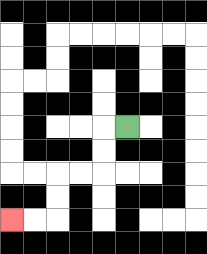{'start': '[5, 5]', 'end': '[0, 9]', 'path_directions': 'L,D,D,L,L,D,D,L,L', 'path_coordinates': '[[5, 5], [4, 5], [4, 6], [4, 7], [3, 7], [2, 7], [2, 8], [2, 9], [1, 9], [0, 9]]'}